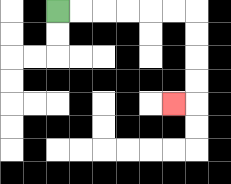{'start': '[2, 0]', 'end': '[7, 4]', 'path_directions': 'R,R,R,R,R,R,D,D,D,D,L', 'path_coordinates': '[[2, 0], [3, 0], [4, 0], [5, 0], [6, 0], [7, 0], [8, 0], [8, 1], [8, 2], [8, 3], [8, 4], [7, 4]]'}